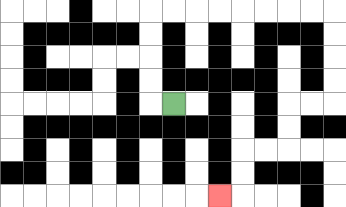{'start': '[7, 4]', 'end': '[9, 8]', 'path_directions': 'L,U,U,U,U,R,R,R,R,R,R,R,R,D,D,D,D,L,L,D,D,L,L,D,D,L', 'path_coordinates': '[[7, 4], [6, 4], [6, 3], [6, 2], [6, 1], [6, 0], [7, 0], [8, 0], [9, 0], [10, 0], [11, 0], [12, 0], [13, 0], [14, 0], [14, 1], [14, 2], [14, 3], [14, 4], [13, 4], [12, 4], [12, 5], [12, 6], [11, 6], [10, 6], [10, 7], [10, 8], [9, 8]]'}